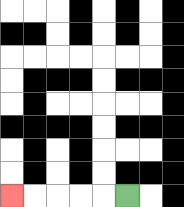{'start': '[5, 8]', 'end': '[0, 8]', 'path_directions': 'L,L,L,L,L', 'path_coordinates': '[[5, 8], [4, 8], [3, 8], [2, 8], [1, 8], [0, 8]]'}